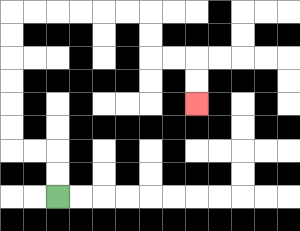{'start': '[2, 8]', 'end': '[8, 4]', 'path_directions': 'U,U,L,L,U,U,U,U,U,U,R,R,R,R,R,R,D,D,R,R,D,D', 'path_coordinates': '[[2, 8], [2, 7], [2, 6], [1, 6], [0, 6], [0, 5], [0, 4], [0, 3], [0, 2], [0, 1], [0, 0], [1, 0], [2, 0], [3, 0], [4, 0], [5, 0], [6, 0], [6, 1], [6, 2], [7, 2], [8, 2], [8, 3], [8, 4]]'}